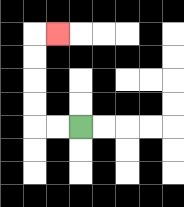{'start': '[3, 5]', 'end': '[2, 1]', 'path_directions': 'L,L,U,U,U,U,R', 'path_coordinates': '[[3, 5], [2, 5], [1, 5], [1, 4], [1, 3], [1, 2], [1, 1], [2, 1]]'}